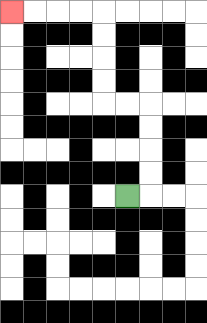{'start': '[5, 8]', 'end': '[0, 0]', 'path_directions': 'R,U,U,U,U,L,L,U,U,U,U,L,L,L,L', 'path_coordinates': '[[5, 8], [6, 8], [6, 7], [6, 6], [6, 5], [6, 4], [5, 4], [4, 4], [4, 3], [4, 2], [4, 1], [4, 0], [3, 0], [2, 0], [1, 0], [0, 0]]'}